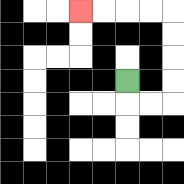{'start': '[5, 3]', 'end': '[3, 0]', 'path_directions': 'D,R,R,U,U,U,U,L,L,L,L', 'path_coordinates': '[[5, 3], [5, 4], [6, 4], [7, 4], [7, 3], [7, 2], [7, 1], [7, 0], [6, 0], [5, 0], [4, 0], [3, 0]]'}